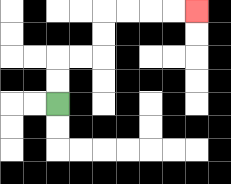{'start': '[2, 4]', 'end': '[8, 0]', 'path_directions': 'U,U,R,R,U,U,R,R,R,R', 'path_coordinates': '[[2, 4], [2, 3], [2, 2], [3, 2], [4, 2], [4, 1], [4, 0], [5, 0], [6, 0], [7, 0], [8, 0]]'}